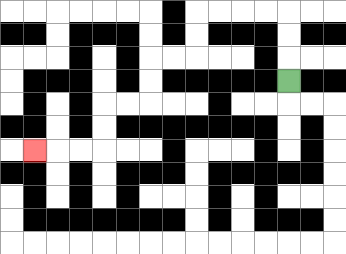{'start': '[12, 3]', 'end': '[1, 6]', 'path_directions': 'U,U,U,L,L,L,L,D,D,L,L,D,D,L,L,D,D,L,L,L', 'path_coordinates': '[[12, 3], [12, 2], [12, 1], [12, 0], [11, 0], [10, 0], [9, 0], [8, 0], [8, 1], [8, 2], [7, 2], [6, 2], [6, 3], [6, 4], [5, 4], [4, 4], [4, 5], [4, 6], [3, 6], [2, 6], [1, 6]]'}